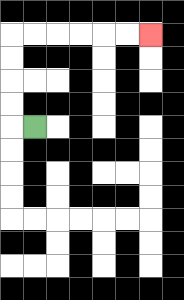{'start': '[1, 5]', 'end': '[6, 1]', 'path_directions': 'L,U,U,U,U,R,R,R,R,R,R', 'path_coordinates': '[[1, 5], [0, 5], [0, 4], [0, 3], [0, 2], [0, 1], [1, 1], [2, 1], [3, 1], [4, 1], [5, 1], [6, 1]]'}